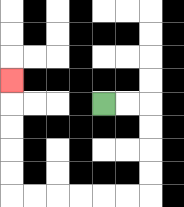{'start': '[4, 4]', 'end': '[0, 3]', 'path_directions': 'R,R,D,D,D,D,L,L,L,L,L,L,U,U,U,U,U', 'path_coordinates': '[[4, 4], [5, 4], [6, 4], [6, 5], [6, 6], [6, 7], [6, 8], [5, 8], [4, 8], [3, 8], [2, 8], [1, 8], [0, 8], [0, 7], [0, 6], [0, 5], [0, 4], [0, 3]]'}